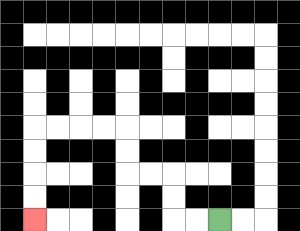{'start': '[9, 9]', 'end': '[1, 9]', 'path_directions': 'L,L,U,U,L,L,U,U,L,L,L,L,D,D,D,D', 'path_coordinates': '[[9, 9], [8, 9], [7, 9], [7, 8], [7, 7], [6, 7], [5, 7], [5, 6], [5, 5], [4, 5], [3, 5], [2, 5], [1, 5], [1, 6], [1, 7], [1, 8], [1, 9]]'}